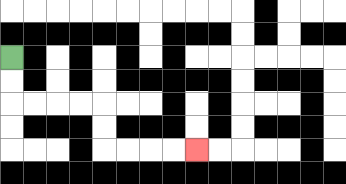{'start': '[0, 2]', 'end': '[8, 6]', 'path_directions': 'D,D,R,R,R,R,D,D,R,R,R,R', 'path_coordinates': '[[0, 2], [0, 3], [0, 4], [1, 4], [2, 4], [3, 4], [4, 4], [4, 5], [4, 6], [5, 6], [6, 6], [7, 6], [8, 6]]'}